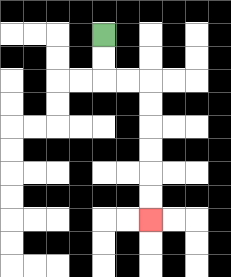{'start': '[4, 1]', 'end': '[6, 9]', 'path_directions': 'D,D,R,R,D,D,D,D,D,D', 'path_coordinates': '[[4, 1], [4, 2], [4, 3], [5, 3], [6, 3], [6, 4], [6, 5], [6, 6], [6, 7], [6, 8], [6, 9]]'}